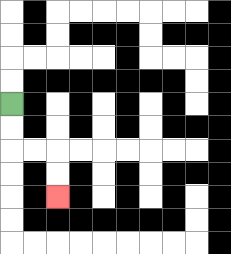{'start': '[0, 4]', 'end': '[2, 8]', 'path_directions': 'D,D,R,R,D,D', 'path_coordinates': '[[0, 4], [0, 5], [0, 6], [1, 6], [2, 6], [2, 7], [2, 8]]'}